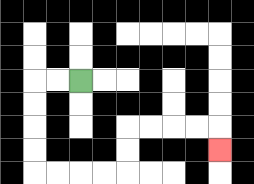{'start': '[3, 3]', 'end': '[9, 6]', 'path_directions': 'L,L,D,D,D,D,R,R,R,R,U,U,R,R,R,R,D', 'path_coordinates': '[[3, 3], [2, 3], [1, 3], [1, 4], [1, 5], [1, 6], [1, 7], [2, 7], [3, 7], [4, 7], [5, 7], [5, 6], [5, 5], [6, 5], [7, 5], [8, 5], [9, 5], [9, 6]]'}